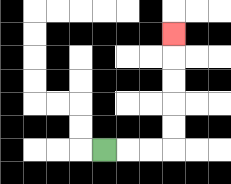{'start': '[4, 6]', 'end': '[7, 1]', 'path_directions': 'R,R,R,U,U,U,U,U', 'path_coordinates': '[[4, 6], [5, 6], [6, 6], [7, 6], [7, 5], [7, 4], [7, 3], [7, 2], [7, 1]]'}